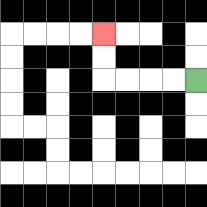{'start': '[8, 3]', 'end': '[4, 1]', 'path_directions': 'L,L,L,L,U,U', 'path_coordinates': '[[8, 3], [7, 3], [6, 3], [5, 3], [4, 3], [4, 2], [4, 1]]'}